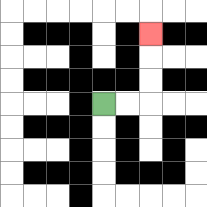{'start': '[4, 4]', 'end': '[6, 1]', 'path_directions': 'R,R,U,U,U', 'path_coordinates': '[[4, 4], [5, 4], [6, 4], [6, 3], [6, 2], [6, 1]]'}